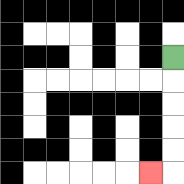{'start': '[7, 2]', 'end': '[6, 7]', 'path_directions': 'D,D,D,D,D,L', 'path_coordinates': '[[7, 2], [7, 3], [7, 4], [7, 5], [7, 6], [7, 7], [6, 7]]'}